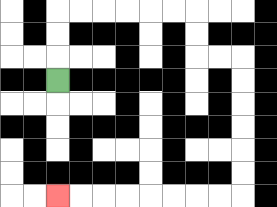{'start': '[2, 3]', 'end': '[2, 8]', 'path_directions': 'U,U,U,R,R,R,R,R,R,D,D,R,R,D,D,D,D,D,D,L,L,L,L,L,L,L,L', 'path_coordinates': '[[2, 3], [2, 2], [2, 1], [2, 0], [3, 0], [4, 0], [5, 0], [6, 0], [7, 0], [8, 0], [8, 1], [8, 2], [9, 2], [10, 2], [10, 3], [10, 4], [10, 5], [10, 6], [10, 7], [10, 8], [9, 8], [8, 8], [7, 8], [6, 8], [5, 8], [4, 8], [3, 8], [2, 8]]'}